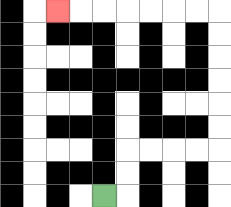{'start': '[4, 8]', 'end': '[2, 0]', 'path_directions': 'R,U,U,R,R,R,R,U,U,U,U,U,U,L,L,L,L,L,L,L', 'path_coordinates': '[[4, 8], [5, 8], [5, 7], [5, 6], [6, 6], [7, 6], [8, 6], [9, 6], [9, 5], [9, 4], [9, 3], [9, 2], [9, 1], [9, 0], [8, 0], [7, 0], [6, 0], [5, 0], [4, 0], [3, 0], [2, 0]]'}